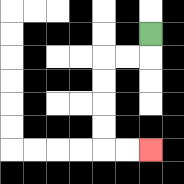{'start': '[6, 1]', 'end': '[6, 6]', 'path_directions': 'D,L,L,D,D,D,D,R,R', 'path_coordinates': '[[6, 1], [6, 2], [5, 2], [4, 2], [4, 3], [4, 4], [4, 5], [4, 6], [5, 6], [6, 6]]'}